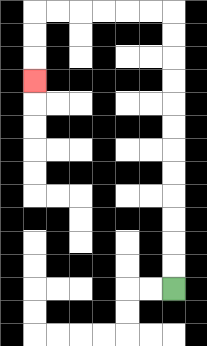{'start': '[7, 12]', 'end': '[1, 3]', 'path_directions': 'U,U,U,U,U,U,U,U,U,U,U,U,L,L,L,L,L,L,D,D,D', 'path_coordinates': '[[7, 12], [7, 11], [7, 10], [7, 9], [7, 8], [7, 7], [7, 6], [7, 5], [7, 4], [7, 3], [7, 2], [7, 1], [7, 0], [6, 0], [5, 0], [4, 0], [3, 0], [2, 0], [1, 0], [1, 1], [1, 2], [1, 3]]'}